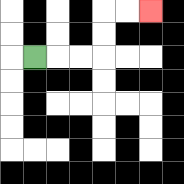{'start': '[1, 2]', 'end': '[6, 0]', 'path_directions': 'R,R,R,U,U,R,R', 'path_coordinates': '[[1, 2], [2, 2], [3, 2], [4, 2], [4, 1], [4, 0], [5, 0], [6, 0]]'}